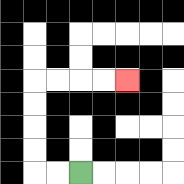{'start': '[3, 7]', 'end': '[5, 3]', 'path_directions': 'L,L,U,U,U,U,R,R,R,R', 'path_coordinates': '[[3, 7], [2, 7], [1, 7], [1, 6], [1, 5], [1, 4], [1, 3], [2, 3], [3, 3], [4, 3], [5, 3]]'}